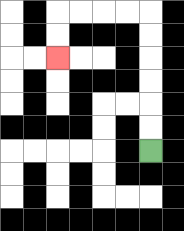{'start': '[6, 6]', 'end': '[2, 2]', 'path_directions': 'U,U,U,U,U,U,L,L,L,L,D,D', 'path_coordinates': '[[6, 6], [6, 5], [6, 4], [6, 3], [6, 2], [6, 1], [6, 0], [5, 0], [4, 0], [3, 0], [2, 0], [2, 1], [2, 2]]'}